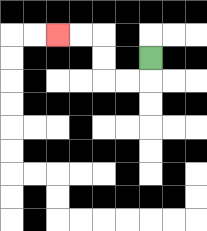{'start': '[6, 2]', 'end': '[2, 1]', 'path_directions': 'D,L,L,U,U,L,L', 'path_coordinates': '[[6, 2], [6, 3], [5, 3], [4, 3], [4, 2], [4, 1], [3, 1], [2, 1]]'}